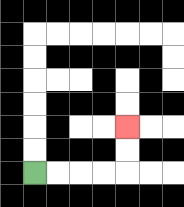{'start': '[1, 7]', 'end': '[5, 5]', 'path_directions': 'R,R,R,R,U,U', 'path_coordinates': '[[1, 7], [2, 7], [3, 7], [4, 7], [5, 7], [5, 6], [5, 5]]'}